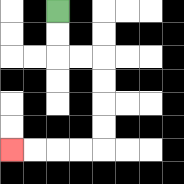{'start': '[2, 0]', 'end': '[0, 6]', 'path_directions': 'D,D,R,R,D,D,D,D,L,L,L,L', 'path_coordinates': '[[2, 0], [2, 1], [2, 2], [3, 2], [4, 2], [4, 3], [4, 4], [4, 5], [4, 6], [3, 6], [2, 6], [1, 6], [0, 6]]'}